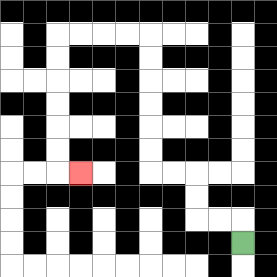{'start': '[10, 10]', 'end': '[3, 7]', 'path_directions': 'U,L,L,U,U,L,L,U,U,U,U,U,U,L,L,L,L,D,D,D,D,D,D,R', 'path_coordinates': '[[10, 10], [10, 9], [9, 9], [8, 9], [8, 8], [8, 7], [7, 7], [6, 7], [6, 6], [6, 5], [6, 4], [6, 3], [6, 2], [6, 1], [5, 1], [4, 1], [3, 1], [2, 1], [2, 2], [2, 3], [2, 4], [2, 5], [2, 6], [2, 7], [3, 7]]'}